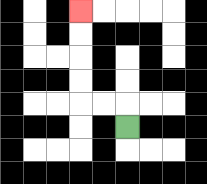{'start': '[5, 5]', 'end': '[3, 0]', 'path_directions': 'U,L,L,U,U,U,U', 'path_coordinates': '[[5, 5], [5, 4], [4, 4], [3, 4], [3, 3], [3, 2], [3, 1], [3, 0]]'}